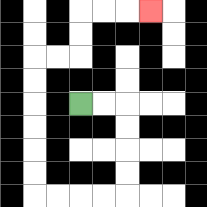{'start': '[3, 4]', 'end': '[6, 0]', 'path_directions': 'R,R,D,D,D,D,L,L,L,L,U,U,U,U,U,U,R,R,U,U,R,R,R', 'path_coordinates': '[[3, 4], [4, 4], [5, 4], [5, 5], [5, 6], [5, 7], [5, 8], [4, 8], [3, 8], [2, 8], [1, 8], [1, 7], [1, 6], [1, 5], [1, 4], [1, 3], [1, 2], [2, 2], [3, 2], [3, 1], [3, 0], [4, 0], [5, 0], [6, 0]]'}